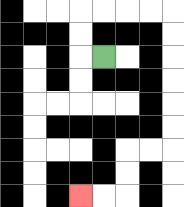{'start': '[4, 2]', 'end': '[3, 8]', 'path_directions': 'L,U,U,R,R,R,R,D,D,D,D,D,D,L,L,D,D,L,L', 'path_coordinates': '[[4, 2], [3, 2], [3, 1], [3, 0], [4, 0], [5, 0], [6, 0], [7, 0], [7, 1], [7, 2], [7, 3], [7, 4], [7, 5], [7, 6], [6, 6], [5, 6], [5, 7], [5, 8], [4, 8], [3, 8]]'}